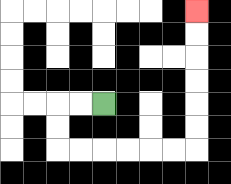{'start': '[4, 4]', 'end': '[8, 0]', 'path_directions': 'L,L,D,D,R,R,R,R,R,R,U,U,U,U,U,U', 'path_coordinates': '[[4, 4], [3, 4], [2, 4], [2, 5], [2, 6], [3, 6], [4, 6], [5, 6], [6, 6], [7, 6], [8, 6], [8, 5], [8, 4], [8, 3], [8, 2], [8, 1], [8, 0]]'}